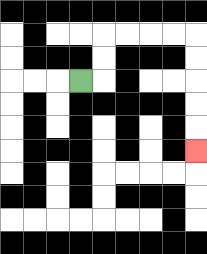{'start': '[3, 3]', 'end': '[8, 6]', 'path_directions': 'R,U,U,R,R,R,R,D,D,D,D,D', 'path_coordinates': '[[3, 3], [4, 3], [4, 2], [4, 1], [5, 1], [6, 1], [7, 1], [8, 1], [8, 2], [8, 3], [8, 4], [8, 5], [8, 6]]'}